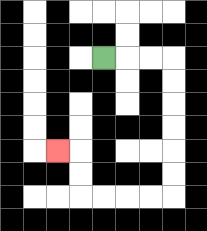{'start': '[4, 2]', 'end': '[2, 6]', 'path_directions': 'R,R,R,D,D,D,D,D,D,L,L,L,L,U,U,L', 'path_coordinates': '[[4, 2], [5, 2], [6, 2], [7, 2], [7, 3], [7, 4], [7, 5], [7, 6], [7, 7], [7, 8], [6, 8], [5, 8], [4, 8], [3, 8], [3, 7], [3, 6], [2, 6]]'}